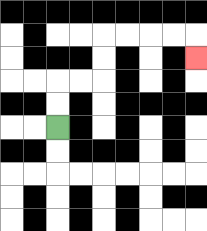{'start': '[2, 5]', 'end': '[8, 2]', 'path_directions': 'U,U,R,R,U,U,R,R,R,R,D', 'path_coordinates': '[[2, 5], [2, 4], [2, 3], [3, 3], [4, 3], [4, 2], [4, 1], [5, 1], [6, 1], [7, 1], [8, 1], [8, 2]]'}